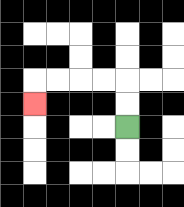{'start': '[5, 5]', 'end': '[1, 4]', 'path_directions': 'U,U,L,L,L,L,D', 'path_coordinates': '[[5, 5], [5, 4], [5, 3], [4, 3], [3, 3], [2, 3], [1, 3], [1, 4]]'}